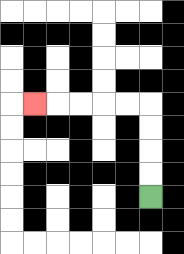{'start': '[6, 8]', 'end': '[1, 4]', 'path_directions': 'U,U,U,U,L,L,L,L,L', 'path_coordinates': '[[6, 8], [6, 7], [6, 6], [6, 5], [6, 4], [5, 4], [4, 4], [3, 4], [2, 4], [1, 4]]'}